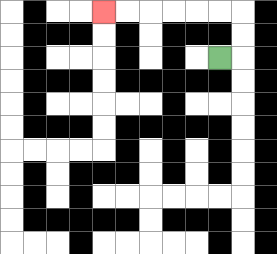{'start': '[9, 2]', 'end': '[4, 0]', 'path_directions': 'R,U,U,L,L,L,L,L,L', 'path_coordinates': '[[9, 2], [10, 2], [10, 1], [10, 0], [9, 0], [8, 0], [7, 0], [6, 0], [5, 0], [4, 0]]'}